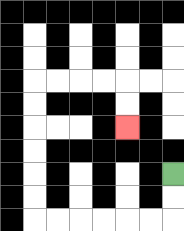{'start': '[7, 7]', 'end': '[5, 5]', 'path_directions': 'D,D,L,L,L,L,L,L,U,U,U,U,U,U,R,R,R,R,D,D', 'path_coordinates': '[[7, 7], [7, 8], [7, 9], [6, 9], [5, 9], [4, 9], [3, 9], [2, 9], [1, 9], [1, 8], [1, 7], [1, 6], [1, 5], [1, 4], [1, 3], [2, 3], [3, 3], [4, 3], [5, 3], [5, 4], [5, 5]]'}